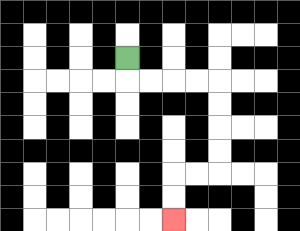{'start': '[5, 2]', 'end': '[7, 9]', 'path_directions': 'D,R,R,R,R,D,D,D,D,L,L,D,D', 'path_coordinates': '[[5, 2], [5, 3], [6, 3], [7, 3], [8, 3], [9, 3], [9, 4], [9, 5], [9, 6], [9, 7], [8, 7], [7, 7], [7, 8], [7, 9]]'}